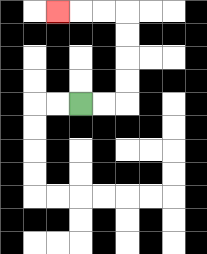{'start': '[3, 4]', 'end': '[2, 0]', 'path_directions': 'R,R,U,U,U,U,L,L,L', 'path_coordinates': '[[3, 4], [4, 4], [5, 4], [5, 3], [5, 2], [5, 1], [5, 0], [4, 0], [3, 0], [2, 0]]'}